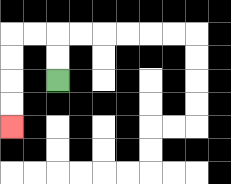{'start': '[2, 3]', 'end': '[0, 5]', 'path_directions': 'U,U,L,L,D,D,D,D', 'path_coordinates': '[[2, 3], [2, 2], [2, 1], [1, 1], [0, 1], [0, 2], [0, 3], [0, 4], [0, 5]]'}